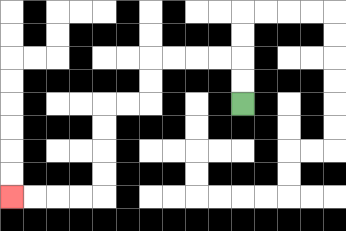{'start': '[10, 4]', 'end': '[0, 8]', 'path_directions': 'U,U,L,L,L,L,D,D,L,L,D,D,D,D,L,L,L,L', 'path_coordinates': '[[10, 4], [10, 3], [10, 2], [9, 2], [8, 2], [7, 2], [6, 2], [6, 3], [6, 4], [5, 4], [4, 4], [4, 5], [4, 6], [4, 7], [4, 8], [3, 8], [2, 8], [1, 8], [0, 8]]'}